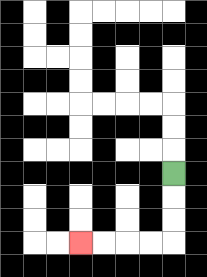{'start': '[7, 7]', 'end': '[3, 10]', 'path_directions': 'D,D,D,L,L,L,L', 'path_coordinates': '[[7, 7], [7, 8], [7, 9], [7, 10], [6, 10], [5, 10], [4, 10], [3, 10]]'}